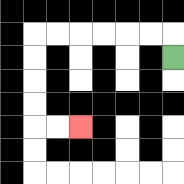{'start': '[7, 2]', 'end': '[3, 5]', 'path_directions': 'U,L,L,L,L,L,L,D,D,D,D,R,R', 'path_coordinates': '[[7, 2], [7, 1], [6, 1], [5, 1], [4, 1], [3, 1], [2, 1], [1, 1], [1, 2], [1, 3], [1, 4], [1, 5], [2, 5], [3, 5]]'}